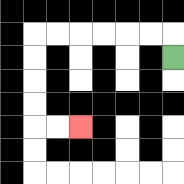{'start': '[7, 2]', 'end': '[3, 5]', 'path_directions': 'U,L,L,L,L,L,L,D,D,D,D,R,R', 'path_coordinates': '[[7, 2], [7, 1], [6, 1], [5, 1], [4, 1], [3, 1], [2, 1], [1, 1], [1, 2], [1, 3], [1, 4], [1, 5], [2, 5], [3, 5]]'}